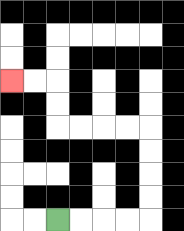{'start': '[2, 9]', 'end': '[0, 3]', 'path_directions': 'R,R,R,R,U,U,U,U,L,L,L,L,U,U,L,L', 'path_coordinates': '[[2, 9], [3, 9], [4, 9], [5, 9], [6, 9], [6, 8], [6, 7], [6, 6], [6, 5], [5, 5], [4, 5], [3, 5], [2, 5], [2, 4], [2, 3], [1, 3], [0, 3]]'}